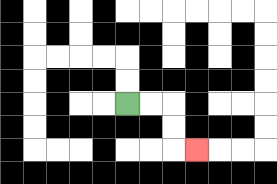{'start': '[5, 4]', 'end': '[8, 6]', 'path_directions': 'R,R,D,D,R', 'path_coordinates': '[[5, 4], [6, 4], [7, 4], [7, 5], [7, 6], [8, 6]]'}